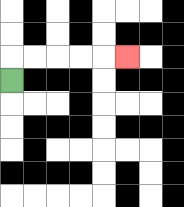{'start': '[0, 3]', 'end': '[5, 2]', 'path_directions': 'U,R,R,R,R,R', 'path_coordinates': '[[0, 3], [0, 2], [1, 2], [2, 2], [3, 2], [4, 2], [5, 2]]'}